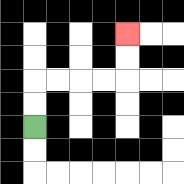{'start': '[1, 5]', 'end': '[5, 1]', 'path_directions': 'U,U,R,R,R,R,U,U', 'path_coordinates': '[[1, 5], [1, 4], [1, 3], [2, 3], [3, 3], [4, 3], [5, 3], [5, 2], [5, 1]]'}